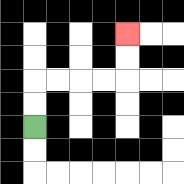{'start': '[1, 5]', 'end': '[5, 1]', 'path_directions': 'U,U,R,R,R,R,U,U', 'path_coordinates': '[[1, 5], [1, 4], [1, 3], [2, 3], [3, 3], [4, 3], [5, 3], [5, 2], [5, 1]]'}